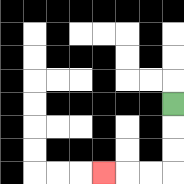{'start': '[7, 4]', 'end': '[4, 7]', 'path_directions': 'D,D,D,L,L,L', 'path_coordinates': '[[7, 4], [7, 5], [7, 6], [7, 7], [6, 7], [5, 7], [4, 7]]'}